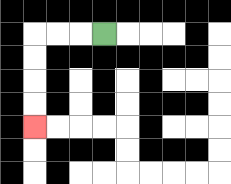{'start': '[4, 1]', 'end': '[1, 5]', 'path_directions': 'L,L,L,D,D,D,D', 'path_coordinates': '[[4, 1], [3, 1], [2, 1], [1, 1], [1, 2], [1, 3], [1, 4], [1, 5]]'}